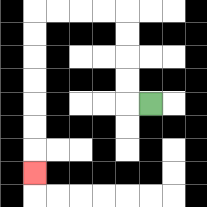{'start': '[6, 4]', 'end': '[1, 7]', 'path_directions': 'L,U,U,U,U,L,L,L,L,D,D,D,D,D,D,D', 'path_coordinates': '[[6, 4], [5, 4], [5, 3], [5, 2], [5, 1], [5, 0], [4, 0], [3, 0], [2, 0], [1, 0], [1, 1], [1, 2], [1, 3], [1, 4], [1, 5], [1, 6], [1, 7]]'}